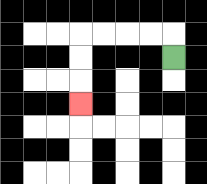{'start': '[7, 2]', 'end': '[3, 4]', 'path_directions': 'U,L,L,L,L,D,D,D', 'path_coordinates': '[[7, 2], [7, 1], [6, 1], [5, 1], [4, 1], [3, 1], [3, 2], [3, 3], [3, 4]]'}